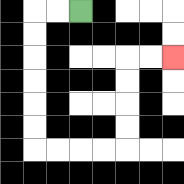{'start': '[3, 0]', 'end': '[7, 2]', 'path_directions': 'L,L,D,D,D,D,D,D,R,R,R,R,U,U,U,U,R,R', 'path_coordinates': '[[3, 0], [2, 0], [1, 0], [1, 1], [1, 2], [1, 3], [1, 4], [1, 5], [1, 6], [2, 6], [3, 6], [4, 6], [5, 6], [5, 5], [5, 4], [5, 3], [5, 2], [6, 2], [7, 2]]'}